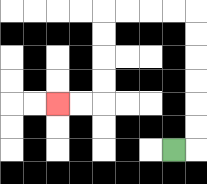{'start': '[7, 6]', 'end': '[2, 4]', 'path_directions': 'R,U,U,U,U,U,U,L,L,L,L,D,D,D,D,L,L', 'path_coordinates': '[[7, 6], [8, 6], [8, 5], [8, 4], [8, 3], [8, 2], [8, 1], [8, 0], [7, 0], [6, 0], [5, 0], [4, 0], [4, 1], [4, 2], [4, 3], [4, 4], [3, 4], [2, 4]]'}